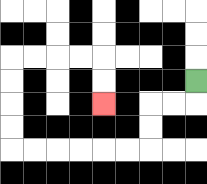{'start': '[8, 3]', 'end': '[4, 4]', 'path_directions': 'D,L,L,D,D,L,L,L,L,L,L,U,U,U,U,R,R,R,R,D,D', 'path_coordinates': '[[8, 3], [8, 4], [7, 4], [6, 4], [6, 5], [6, 6], [5, 6], [4, 6], [3, 6], [2, 6], [1, 6], [0, 6], [0, 5], [0, 4], [0, 3], [0, 2], [1, 2], [2, 2], [3, 2], [4, 2], [4, 3], [4, 4]]'}